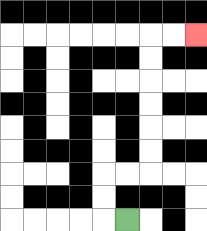{'start': '[5, 9]', 'end': '[8, 1]', 'path_directions': 'L,U,U,R,R,U,U,U,U,U,U,R,R', 'path_coordinates': '[[5, 9], [4, 9], [4, 8], [4, 7], [5, 7], [6, 7], [6, 6], [6, 5], [6, 4], [6, 3], [6, 2], [6, 1], [7, 1], [8, 1]]'}